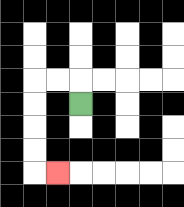{'start': '[3, 4]', 'end': '[2, 7]', 'path_directions': 'U,L,L,D,D,D,D,R', 'path_coordinates': '[[3, 4], [3, 3], [2, 3], [1, 3], [1, 4], [1, 5], [1, 6], [1, 7], [2, 7]]'}